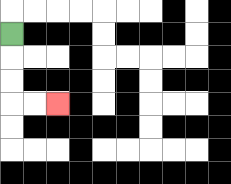{'start': '[0, 1]', 'end': '[2, 4]', 'path_directions': 'D,D,D,R,R', 'path_coordinates': '[[0, 1], [0, 2], [0, 3], [0, 4], [1, 4], [2, 4]]'}